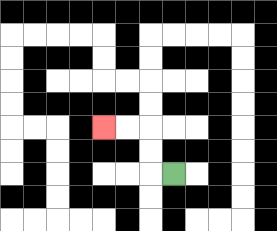{'start': '[7, 7]', 'end': '[4, 5]', 'path_directions': 'L,U,U,L,L', 'path_coordinates': '[[7, 7], [6, 7], [6, 6], [6, 5], [5, 5], [4, 5]]'}